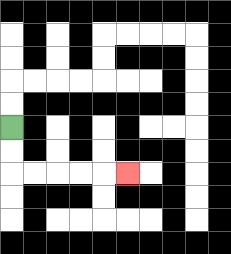{'start': '[0, 5]', 'end': '[5, 7]', 'path_directions': 'D,D,R,R,R,R,R', 'path_coordinates': '[[0, 5], [0, 6], [0, 7], [1, 7], [2, 7], [3, 7], [4, 7], [5, 7]]'}